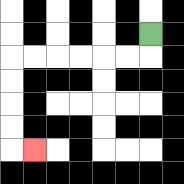{'start': '[6, 1]', 'end': '[1, 6]', 'path_directions': 'D,L,L,L,L,L,L,D,D,D,D,R', 'path_coordinates': '[[6, 1], [6, 2], [5, 2], [4, 2], [3, 2], [2, 2], [1, 2], [0, 2], [0, 3], [0, 4], [0, 5], [0, 6], [1, 6]]'}